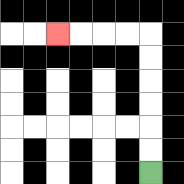{'start': '[6, 7]', 'end': '[2, 1]', 'path_directions': 'U,U,U,U,U,U,L,L,L,L', 'path_coordinates': '[[6, 7], [6, 6], [6, 5], [6, 4], [6, 3], [6, 2], [6, 1], [5, 1], [4, 1], [3, 1], [2, 1]]'}